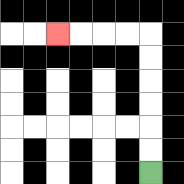{'start': '[6, 7]', 'end': '[2, 1]', 'path_directions': 'U,U,U,U,U,U,L,L,L,L', 'path_coordinates': '[[6, 7], [6, 6], [6, 5], [6, 4], [6, 3], [6, 2], [6, 1], [5, 1], [4, 1], [3, 1], [2, 1]]'}